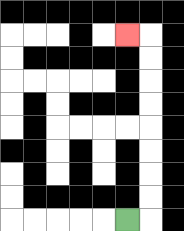{'start': '[5, 9]', 'end': '[5, 1]', 'path_directions': 'R,U,U,U,U,U,U,U,U,L', 'path_coordinates': '[[5, 9], [6, 9], [6, 8], [6, 7], [6, 6], [6, 5], [6, 4], [6, 3], [6, 2], [6, 1], [5, 1]]'}